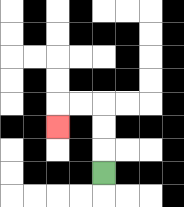{'start': '[4, 7]', 'end': '[2, 5]', 'path_directions': 'U,U,U,L,L,D', 'path_coordinates': '[[4, 7], [4, 6], [4, 5], [4, 4], [3, 4], [2, 4], [2, 5]]'}